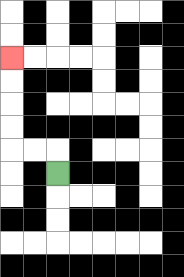{'start': '[2, 7]', 'end': '[0, 2]', 'path_directions': 'U,L,L,U,U,U,U', 'path_coordinates': '[[2, 7], [2, 6], [1, 6], [0, 6], [0, 5], [0, 4], [0, 3], [0, 2]]'}